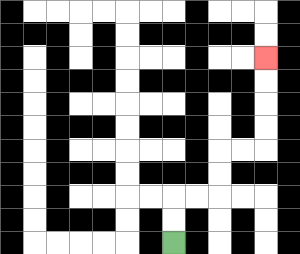{'start': '[7, 10]', 'end': '[11, 2]', 'path_directions': 'U,U,R,R,U,U,R,R,U,U,U,U', 'path_coordinates': '[[7, 10], [7, 9], [7, 8], [8, 8], [9, 8], [9, 7], [9, 6], [10, 6], [11, 6], [11, 5], [11, 4], [11, 3], [11, 2]]'}